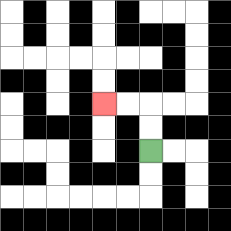{'start': '[6, 6]', 'end': '[4, 4]', 'path_directions': 'U,U,L,L', 'path_coordinates': '[[6, 6], [6, 5], [6, 4], [5, 4], [4, 4]]'}